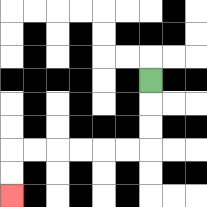{'start': '[6, 3]', 'end': '[0, 8]', 'path_directions': 'D,D,D,L,L,L,L,L,L,D,D', 'path_coordinates': '[[6, 3], [6, 4], [6, 5], [6, 6], [5, 6], [4, 6], [3, 6], [2, 6], [1, 6], [0, 6], [0, 7], [0, 8]]'}